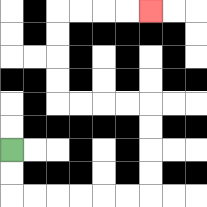{'start': '[0, 6]', 'end': '[6, 0]', 'path_directions': 'D,D,R,R,R,R,R,R,U,U,U,U,L,L,L,L,U,U,U,U,R,R,R,R', 'path_coordinates': '[[0, 6], [0, 7], [0, 8], [1, 8], [2, 8], [3, 8], [4, 8], [5, 8], [6, 8], [6, 7], [6, 6], [6, 5], [6, 4], [5, 4], [4, 4], [3, 4], [2, 4], [2, 3], [2, 2], [2, 1], [2, 0], [3, 0], [4, 0], [5, 0], [6, 0]]'}